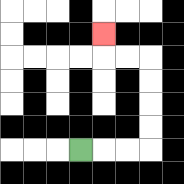{'start': '[3, 6]', 'end': '[4, 1]', 'path_directions': 'R,R,R,U,U,U,U,L,L,U', 'path_coordinates': '[[3, 6], [4, 6], [5, 6], [6, 6], [6, 5], [6, 4], [6, 3], [6, 2], [5, 2], [4, 2], [4, 1]]'}